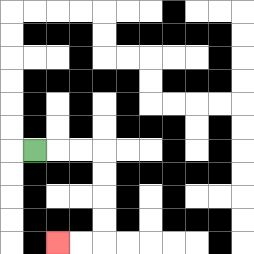{'start': '[1, 6]', 'end': '[2, 10]', 'path_directions': 'R,R,R,D,D,D,D,L,L', 'path_coordinates': '[[1, 6], [2, 6], [3, 6], [4, 6], [4, 7], [4, 8], [4, 9], [4, 10], [3, 10], [2, 10]]'}